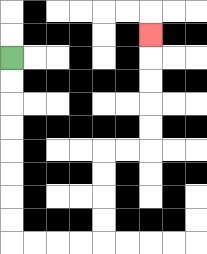{'start': '[0, 2]', 'end': '[6, 1]', 'path_directions': 'D,D,D,D,D,D,D,D,R,R,R,R,U,U,U,U,R,R,U,U,U,U,U', 'path_coordinates': '[[0, 2], [0, 3], [0, 4], [0, 5], [0, 6], [0, 7], [0, 8], [0, 9], [0, 10], [1, 10], [2, 10], [3, 10], [4, 10], [4, 9], [4, 8], [4, 7], [4, 6], [5, 6], [6, 6], [6, 5], [6, 4], [6, 3], [6, 2], [6, 1]]'}